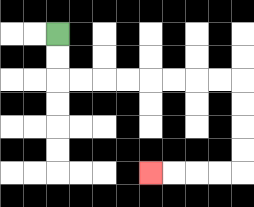{'start': '[2, 1]', 'end': '[6, 7]', 'path_directions': 'D,D,R,R,R,R,R,R,R,R,D,D,D,D,L,L,L,L', 'path_coordinates': '[[2, 1], [2, 2], [2, 3], [3, 3], [4, 3], [5, 3], [6, 3], [7, 3], [8, 3], [9, 3], [10, 3], [10, 4], [10, 5], [10, 6], [10, 7], [9, 7], [8, 7], [7, 7], [6, 7]]'}